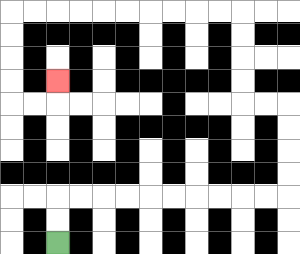{'start': '[2, 10]', 'end': '[2, 3]', 'path_directions': 'U,U,R,R,R,R,R,R,R,R,R,R,U,U,U,U,L,L,U,U,U,U,L,L,L,L,L,L,L,L,L,L,D,D,D,D,R,R,U', 'path_coordinates': '[[2, 10], [2, 9], [2, 8], [3, 8], [4, 8], [5, 8], [6, 8], [7, 8], [8, 8], [9, 8], [10, 8], [11, 8], [12, 8], [12, 7], [12, 6], [12, 5], [12, 4], [11, 4], [10, 4], [10, 3], [10, 2], [10, 1], [10, 0], [9, 0], [8, 0], [7, 0], [6, 0], [5, 0], [4, 0], [3, 0], [2, 0], [1, 0], [0, 0], [0, 1], [0, 2], [0, 3], [0, 4], [1, 4], [2, 4], [2, 3]]'}